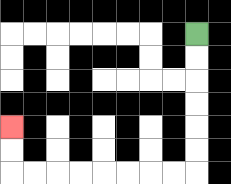{'start': '[8, 1]', 'end': '[0, 5]', 'path_directions': 'D,D,D,D,D,D,L,L,L,L,L,L,L,L,U,U', 'path_coordinates': '[[8, 1], [8, 2], [8, 3], [8, 4], [8, 5], [8, 6], [8, 7], [7, 7], [6, 7], [5, 7], [4, 7], [3, 7], [2, 7], [1, 7], [0, 7], [0, 6], [0, 5]]'}